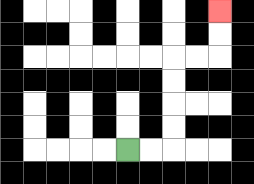{'start': '[5, 6]', 'end': '[9, 0]', 'path_directions': 'R,R,U,U,U,U,R,R,U,U', 'path_coordinates': '[[5, 6], [6, 6], [7, 6], [7, 5], [7, 4], [7, 3], [7, 2], [8, 2], [9, 2], [9, 1], [9, 0]]'}